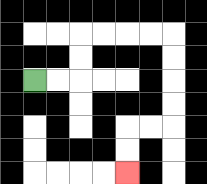{'start': '[1, 3]', 'end': '[5, 7]', 'path_directions': 'R,R,U,U,R,R,R,R,D,D,D,D,L,L,D,D', 'path_coordinates': '[[1, 3], [2, 3], [3, 3], [3, 2], [3, 1], [4, 1], [5, 1], [6, 1], [7, 1], [7, 2], [7, 3], [7, 4], [7, 5], [6, 5], [5, 5], [5, 6], [5, 7]]'}